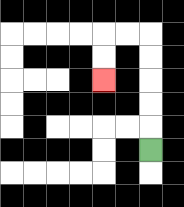{'start': '[6, 6]', 'end': '[4, 3]', 'path_directions': 'U,U,U,U,U,L,L,D,D', 'path_coordinates': '[[6, 6], [6, 5], [6, 4], [6, 3], [6, 2], [6, 1], [5, 1], [4, 1], [4, 2], [4, 3]]'}